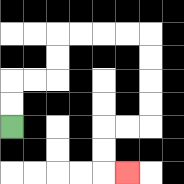{'start': '[0, 5]', 'end': '[5, 7]', 'path_directions': 'U,U,R,R,U,U,R,R,R,R,D,D,D,D,L,L,D,D,R', 'path_coordinates': '[[0, 5], [0, 4], [0, 3], [1, 3], [2, 3], [2, 2], [2, 1], [3, 1], [4, 1], [5, 1], [6, 1], [6, 2], [6, 3], [6, 4], [6, 5], [5, 5], [4, 5], [4, 6], [4, 7], [5, 7]]'}